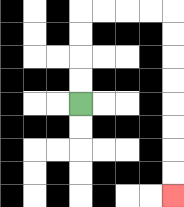{'start': '[3, 4]', 'end': '[7, 8]', 'path_directions': 'U,U,U,U,R,R,R,R,D,D,D,D,D,D,D,D', 'path_coordinates': '[[3, 4], [3, 3], [3, 2], [3, 1], [3, 0], [4, 0], [5, 0], [6, 0], [7, 0], [7, 1], [7, 2], [7, 3], [7, 4], [7, 5], [7, 6], [7, 7], [7, 8]]'}